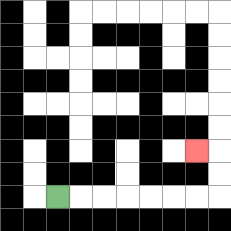{'start': '[2, 8]', 'end': '[8, 6]', 'path_directions': 'R,R,R,R,R,R,R,U,U,L', 'path_coordinates': '[[2, 8], [3, 8], [4, 8], [5, 8], [6, 8], [7, 8], [8, 8], [9, 8], [9, 7], [9, 6], [8, 6]]'}